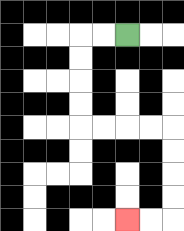{'start': '[5, 1]', 'end': '[5, 9]', 'path_directions': 'L,L,D,D,D,D,R,R,R,R,D,D,D,D,L,L', 'path_coordinates': '[[5, 1], [4, 1], [3, 1], [3, 2], [3, 3], [3, 4], [3, 5], [4, 5], [5, 5], [6, 5], [7, 5], [7, 6], [7, 7], [7, 8], [7, 9], [6, 9], [5, 9]]'}